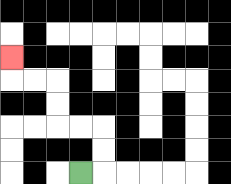{'start': '[3, 7]', 'end': '[0, 2]', 'path_directions': 'R,U,U,L,L,U,U,L,L,U', 'path_coordinates': '[[3, 7], [4, 7], [4, 6], [4, 5], [3, 5], [2, 5], [2, 4], [2, 3], [1, 3], [0, 3], [0, 2]]'}